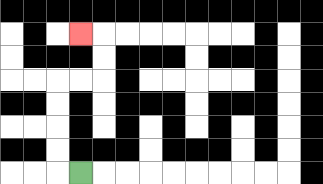{'start': '[3, 7]', 'end': '[3, 1]', 'path_directions': 'L,U,U,U,U,R,R,U,U,L', 'path_coordinates': '[[3, 7], [2, 7], [2, 6], [2, 5], [2, 4], [2, 3], [3, 3], [4, 3], [4, 2], [4, 1], [3, 1]]'}